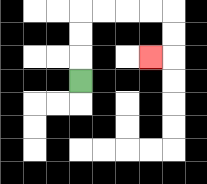{'start': '[3, 3]', 'end': '[6, 2]', 'path_directions': 'U,U,U,R,R,R,R,D,D,L', 'path_coordinates': '[[3, 3], [3, 2], [3, 1], [3, 0], [4, 0], [5, 0], [6, 0], [7, 0], [7, 1], [7, 2], [6, 2]]'}